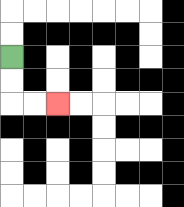{'start': '[0, 2]', 'end': '[2, 4]', 'path_directions': 'D,D,R,R', 'path_coordinates': '[[0, 2], [0, 3], [0, 4], [1, 4], [2, 4]]'}